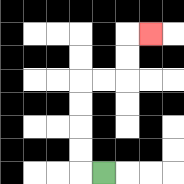{'start': '[4, 7]', 'end': '[6, 1]', 'path_directions': 'L,U,U,U,U,R,R,U,U,R', 'path_coordinates': '[[4, 7], [3, 7], [3, 6], [3, 5], [3, 4], [3, 3], [4, 3], [5, 3], [5, 2], [5, 1], [6, 1]]'}